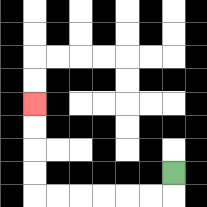{'start': '[7, 7]', 'end': '[1, 4]', 'path_directions': 'D,L,L,L,L,L,L,U,U,U,U', 'path_coordinates': '[[7, 7], [7, 8], [6, 8], [5, 8], [4, 8], [3, 8], [2, 8], [1, 8], [1, 7], [1, 6], [1, 5], [1, 4]]'}